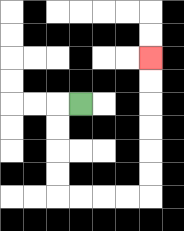{'start': '[3, 4]', 'end': '[6, 2]', 'path_directions': 'L,D,D,D,D,R,R,R,R,U,U,U,U,U,U', 'path_coordinates': '[[3, 4], [2, 4], [2, 5], [2, 6], [2, 7], [2, 8], [3, 8], [4, 8], [5, 8], [6, 8], [6, 7], [6, 6], [6, 5], [6, 4], [6, 3], [6, 2]]'}